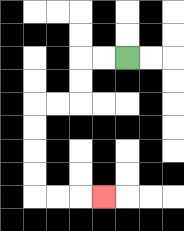{'start': '[5, 2]', 'end': '[4, 8]', 'path_directions': 'L,L,D,D,L,L,D,D,D,D,R,R,R', 'path_coordinates': '[[5, 2], [4, 2], [3, 2], [3, 3], [3, 4], [2, 4], [1, 4], [1, 5], [1, 6], [1, 7], [1, 8], [2, 8], [3, 8], [4, 8]]'}